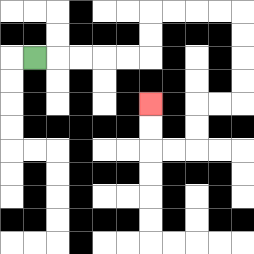{'start': '[1, 2]', 'end': '[6, 4]', 'path_directions': 'R,R,R,R,R,U,U,R,R,R,R,D,D,D,D,L,L,D,D,L,L,U,U', 'path_coordinates': '[[1, 2], [2, 2], [3, 2], [4, 2], [5, 2], [6, 2], [6, 1], [6, 0], [7, 0], [8, 0], [9, 0], [10, 0], [10, 1], [10, 2], [10, 3], [10, 4], [9, 4], [8, 4], [8, 5], [8, 6], [7, 6], [6, 6], [6, 5], [6, 4]]'}